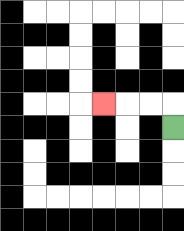{'start': '[7, 5]', 'end': '[4, 4]', 'path_directions': 'U,L,L,L', 'path_coordinates': '[[7, 5], [7, 4], [6, 4], [5, 4], [4, 4]]'}